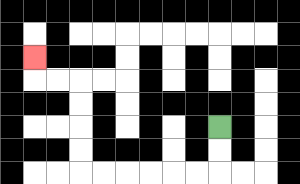{'start': '[9, 5]', 'end': '[1, 2]', 'path_directions': 'D,D,L,L,L,L,L,L,U,U,U,U,L,L,U', 'path_coordinates': '[[9, 5], [9, 6], [9, 7], [8, 7], [7, 7], [6, 7], [5, 7], [4, 7], [3, 7], [3, 6], [3, 5], [3, 4], [3, 3], [2, 3], [1, 3], [1, 2]]'}